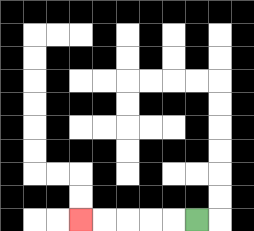{'start': '[8, 9]', 'end': '[3, 9]', 'path_directions': 'L,L,L,L,L', 'path_coordinates': '[[8, 9], [7, 9], [6, 9], [5, 9], [4, 9], [3, 9]]'}